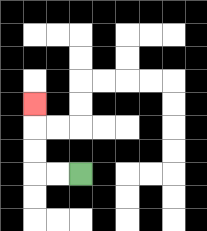{'start': '[3, 7]', 'end': '[1, 4]', 'path_directions': 'L,L,U,U,U', 'path_coordinates': '[[3, 7], [2, 7], [1, 7], [1, 6], [1, 5], [1, 4]]'}